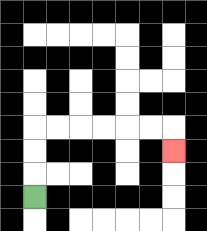{'start': '[1, 8]', 'end': '[7, 6]', 'path_directions': 'U,U,U,R,R,R,R,R,R,D', 'path_coordinates': '[[1, 8], [1, 7], [1, 6], [1, 5], [2, 5], [3, 5], [4, 5], [5, 5], [6, 5], [7, 5], [7, 6]]'}